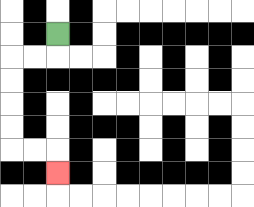{'start': '[2, 1]', 'end': '[2, 7]', 'path_directions': 'D,L,L,D,D,D,D,R,R,D', 'path_coordinates': '[[2, 1], [2, 2], [1, 2], [0, 2], [0, 3], [0, 4], [0, 5], [0, 6], [1, 6], [2, 6], [2, 7]]'}